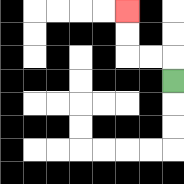{'start': '[7, 3]', 'end': '[5, 0]', 'path_directions': 'U,L,L,U,U', 'path_coordinates': '[[7, 3], [7, 2], [6, 2], [5, 2], [5, 1], [5, 0]]'}